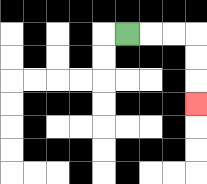{'start': '[5, 1]', 'end': '[8, 4]', 'path_directions': 'R,R,R,D,D,D', 'path_coordinates': '[[5, 1], [6, 1], [7, 1], [8, 1], [8, 2], [8, 3], [8, 4]]'}